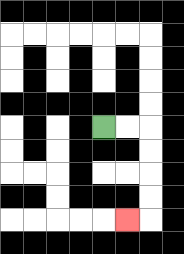{'start': '[4, 5]', 'end': '[5, 9]', 'path_directions': 'R,R,D,D,D,D,L', 'path_coordinates': '[[4, 5], [5, 5], [6, 5], [6, 6], [6, 7], [6, 8], [6, 9], [5, 9]]'}